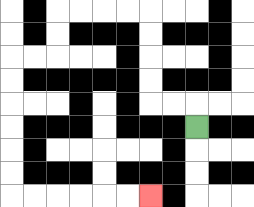{'start': '[8, 5]', 'end': '[6, 8]', 'path_directions': 'U,L,L,U,U,U,U,L,L,L,L,D,D,L,L,D,D,D,D,D,D,R,R,R,R,R,R', 'path_coordinates': '[[8, 5], [8, 4], [7, 4], [6, 4], [6, 3], [6, 2], [6, 1], [6, 0], [5, 0], [4, 0], [3, 0], [2, 0], [2, 1], [2, 2], [1, 2], [0, 2], [0, 3], [0, 4], [0, 5], [0, 6], [0, 7], [0, 8], [1, 8], [2, 8], [3, 8], [4, 8], [5, 8], [6, 8]]'}